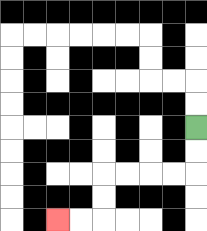{'start': '[8, 5]', 'end': '[2, 9]', 'path_directions': 'D,D,L,L,L,L,D,D,L,L', 'path_coordinates': '[[8, 5], [8, 6], [8, 7], [7, 7], [6, 7], [5, 7], [4, 7], [4, 8], [4, 9], [3, 9], [2, 9]]'}